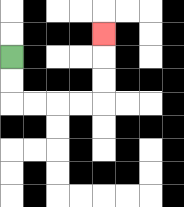{'start': '[0, 2]', 'end': '[4, 1]', 'path_directions': 'D,D,R,R,R,R,U,U,U', 'path_coordinates': '[[0, 2], [0, 3], [0, 4], [1, 4], [2, 4], [3, 4], [4, 4], [4, 3], [4, 2], [4, 1]]'}